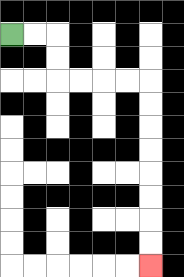{'start': '[0, 1]', 'end': '[6, 11]', 'path_directions': 'R,R,D,D,R,R,R,R,D,D,D,D,D,D,D,D', 'path_coordinates': '[[0, 1], [1, 1], [2, 1], [2, 2], [2, 3], [3, 3], [4, 3], [5, 3], [6, 3], [6, 4], [6, 5], [6, 6], [6, 7], [6, 8], [6, 9], [6, 10], [6, 11]]'}